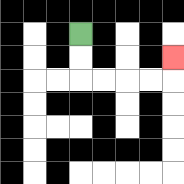{'start': '[3, 1]', 'end': '[7, 2]', 'path_directions': 'D,D,R,R,R,R,U', 'path_coordinates': '[[3, 1], [3, 2], [3, 3], [4, 3], [5, 3], [6, 3], [7, 3], [7, 2]]'}